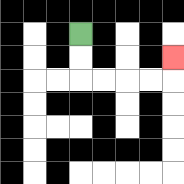{'start': '[3, 1]', 'end': '[7, 2]', 'path_directions': 'D,D,R,R,R,R,U', 'path_coordinates': '[[3, 1], [3, 2], [3, 3], [4, 3], [5, 3], [6, 3], [7, 3], [7, 2]]'}